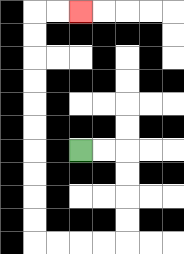{'start': '[3, 6]', 'end': '[3, 0]', 'path_directions': 'R,R,D,D,D,D,L,L,L,L,U,U,U,U,U,U,U,U,U,U,R,R', 'path_coordinates': '[[3, 6], [4, 6], [5, 6], [5, 7], [5, 8], [5, 9], [5, 10], [4, 10], [3, 10], [2, 10], [1, 10], [1, 9], [1, 8], [1, 7], [1, 6], [1, 5], [1, 4], [1, 3], [1, 2], [1, 1], [1, 0], [2, 0], [3, 0]]'}